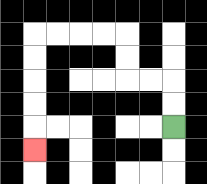{'start': '[7, 5]', 'end': '[1, 6]', 'path_directions': 'U,U,L,L,U,U,L,L,L,L,D,D,D,D,D', 'path_coordinates': '[[7, 5], [7, 4], [7, 3], [6, 3], [5, 3], [5, 2], [5, 1], [4, 1], [3, 1], [2, 1], [1, 1], [1, 2], [1, 3], [1, 4], [1, 5], [1, 6]]'}